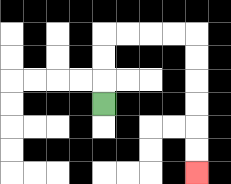{'start': '[4, 4]', 'end': '[8, 7]', 'path_directions': 'U,U,U,R,R,R,R,D,D,D,D,D,D', 'path_coordinates': '[[4, 4], [4, 3], [4, 2], [4, 1], [5, 1], [6, 1], [7, 1], [8, 1], [8, 2], [8, 3], [8, 4], [8, 5], [8, 6], [8, 7]]'}